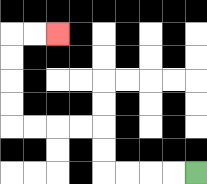{'start': '[8, 7]', 'end': '[2, 1]', 'path_directions': 'L,L,L,L,U,U,L,L,L,L,U,U,U,U,R,R', 'path_coordinates': '[[8, 7], [7, 7], [6, 7], [5, 7], [4, 7], [4, 6], [4, 5], [3, 5], [2, 5], [1, 5], [0, 5], [0, 4], [0, 3], [0, 2], [0, 1], [1, 1], [2, 1]]'}